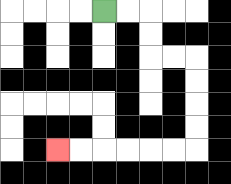{'start': '[4, 0]', 'end': '[2, 6]', 'path_directions': 'R,R,D,D,R,R,D,D,D,D,L,L,L,L,L,L', 'path_coordinates': '[[4, 0], [5, 0], [6, 0], [6, 1], [6, 2], [7, 2], [8, 2], [8, 3], [8, 4], [8, 5], [8, 6], [7, 6], [6, 6], [5, 6], [4, 6], [3, 6], [2, 6]]'}